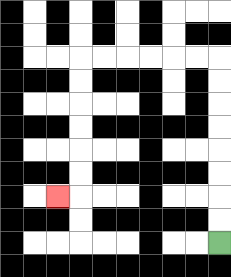{'start': '[9, 10]', 'end': '[2, 8]', 'path_directions': 'U,U,U,U,U,U,U,U,L,L,L,L,L,L,D,D,D,D,D,D,L', 'path_coordinates': '[[9, 10], [9, 9], [9, 8], [9, 7], [9, 6], [9, 5], [9, 4], [9, 3], [9, 2], [8, 2], [7, 2], [6, 2], [5, 2], [4, 2], [3, 2], [3, 3], [3, 4], [3, 5], [3, 6], [3, 7], [3, 8], [2, 8]]'}